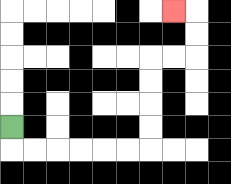{'start': '[0, 5]', 'end': '[7, 0]', 'path_directions': 'D,R,R,R,R,R,R,U,U,U,U,R,R,U,U,L', 'path_coordinates': '[[0, 5], [0, 6], [1, 6], [2, 6], [3, 6], [4, 6], [5, 6], [6, 6], [6, 5], [6, 4], [6, 3], [6, 2], [7, 2], [8, 2], [8, 1], [8, 0], [7, 0]]'}